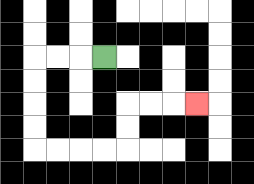{'start': '[4, 2]', 'end': '[8, 4]', 'path_directions': 'L,L,L,D,D,D,D,R,R,R,R,U,U,R,R,R', 'path_coordinates': '[[4, 2], [3, 2], [2, 2], [1, 2], [1, 3], [1, 4], [1, 5], [1, 6], [2, 6], [3, 6], [4, 6], [5, 6], [5, 5], [5, 4], [6, 4], [7, 4], [8, 4]]'}